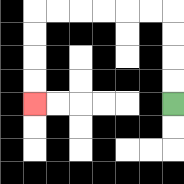{'start': '[7, 4]', 'end': '[1, 4]', 'path_directions': 'U,U,U,U,L,L,L,L,L,L,D,D,D,D', 'path_coordinates': '[[7, 4], [7, 3], [7, 2], [7, 1], [7, 0], [6, 0], [5, 0], [4, 0], [3, 0], [2, 0], [1, 0], [1, 1], [1, 2], [1, 3], [1, 4]]'}